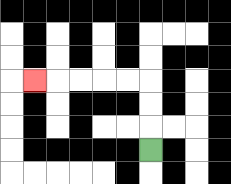{'start': '[6, 6]', 'end': '[1, 3]', 'path_directions': 'U,U,U,L,L,L,L,L', 'path_coordinates': '[[6, 6], [6, 5], [6, 4], [6, 3], [5, 3], [4, 3], [3, 3], [2, 3], [1, 3]]'}